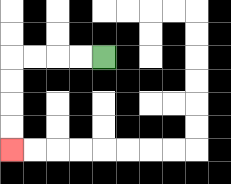{'start': '[4, 2]', 'end': '[0, 6]', 'path_directions': 'L,L,L,L,D,D,D,D', 'path_coordinates': '[[4, 2], [3, 2], [2, 2], [1, 2], [0, 2], [0, 3], [0, 4], [0, 5], [0, 6]]'}